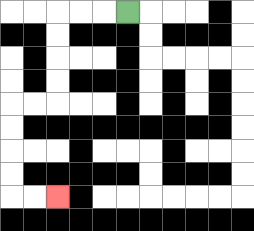{'start': '[5, 0]', 'end': '[2, 8]', 'path_directions': 'L,L,L,D,D,D,D,L,L,D,D,D,D,R,R', 'path_coordinates': '[[5, 0], [4, 0], [3, 0], [2, 0], [2, 1], [2, 2], [2, 3], [2, 4], [1, 4], [0, 4], [0, 5], [0, 6], [0, 7], [0, 8], [1, 8], [2, 8]]'}